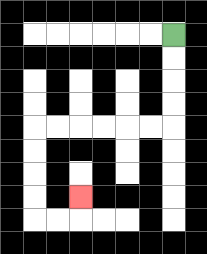{'start': '[7, 1]', 'end': '[3, 8]', 'path_directions': 'D,D,D,D,L,L,L,L,L,L,D,D,D,D,R,R,U', 'path_coordinates': '[[7, 1], [7, 2], [7, 3], [7, 4], [7, 5], [6, 5], [5, 5], [4, 5], [3, 5], [2, 5], [1, 5], [1, 6], [1, 7], [1, 8], [1, 9], [2, 9], [3, 9], [3, 8]]'}